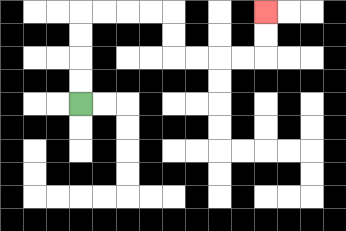{'start': '[3, 4]', 'end': '[11, 0]', 'path_directions': 'U,U,U,U,R,R,R,R,D,D,R,R,R,R,U,U', 'path_coordinates': '[[3, 4], [3, 3], [3, 2], [3, 1], [3, 0], [4, 0], [5, 0], [6, 0], [7, 0], [7, 1], [7, 2], [8, 2], [9, 2], [10, 2], [11, 2], [11, 1], [11, 0]]'}